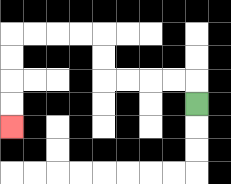{'start': '[8, 4]', 'end': '[0, 5]', 'path_directions': 'U,L,L,L,L,U,U,L,L,L,L,D,D,D,D', 'path_coordinates': '[[8, 4], [8, 3], [7, 3], [6, 3], [5, 3], [4, 3], [4, 2], [4, 1], [3, 1], [2, 1], [1, 1], [0, 1], [0, 2], [0, 3], [0, 4], [0, 5]]'}